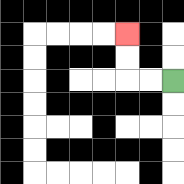{'start': '[7, 3]', 'end': '[5, 1]', 'path_directions': 'L,L,U,U', 'path_coordinates': '[[7, 3], [6, 3], [5, 3], [5, 2], [5, 1]]'}